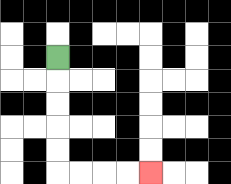{'start': '[2, 2]', 'end': '[6, 7]', 'path_directions': 'D,D,D,D,D,R,R,R,R', 'path_coordinates': '[[2, 2], [2, 3], [2, 4], [2, 5], [2, 6], [2, 7], [3, 7], [4, 7], [5, 7], [6, 7]]'}